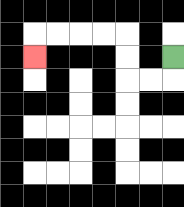{'start': '[7, 2]', 'end': '[1, 2]', 'path_directions': 'D,L,L,U,U,L,L,L,L,D', 'path_coordinates': '[[7, 2], [7, 3], [6, 3], [5, 3], [5, 2], [5, 1], [4, 1], [3, 1], [2, 1], [1, 1], [1, 2]]'}